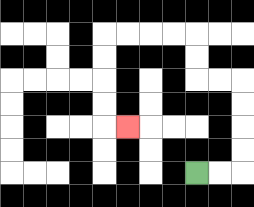{'start': '[8, 7]', 'end': '[5, 5]', 'path_directions': 'R,R,U,U,U,U,L,L,U,U,L,L,L,L,D,D,D,D,R', 'path_coordinates': '[[8, 7], [9, 7], [10, 7], [10, 6], [10, 5], [10, 4], [10, 3], [9, 3], [8, 3], [8, 2], [8, 1], [7, 1], [6, 1], [5, 1], [4, 1], [4, 2], [4, 3], [4, 4], [4, 5], [5, 5]]'}